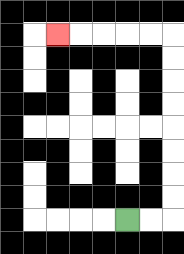{'start': '[5, 9]', 'end': '[2, 1]', 'path_directions': 'R,R,U,U,U,U,U,U,U,U,L,L,L,L,L', 'path_coordinates': '[[5, 9], [6, 9], [7, 9], [7, 8], [7, 7], [7, 6], [7, 5], [7, 4], [7, 3], [7, 2], [7, 1], [6, 1], [5, 1], [4, 1], [3, 1], [2, 1]]'}